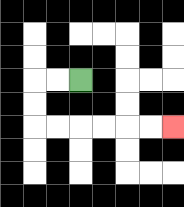{'start': '[3, 3]', 'end': '[7, 5]', 'path_directions': 'L,L,D,D,R,R,R,R,R,R', 'path_coordinates': '[[3, 3], [2, 3], [1, 3], [1, 4], [1, 5], [2, 5], [3, 5], [4, 5], [5, 5], [6, 5], [7, 5]]'}